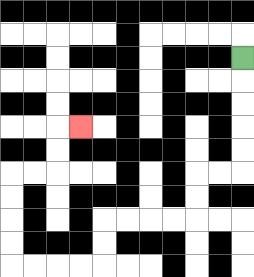{'start': '[10, 2]', 'end': '[3, 5]', 'path_directions': 'D,D,D,D,D,L,L,D,D,L,L,L,L,D,D,L,L,L,L,U,U,U,U,R,R,U,U,R', 'path_coordinates': '[[10, 2], [10, 3], [10, 4], [10, 5], [10, 6], [10, 7], [9, 7], [8, 7], [8, 8], [8, 9], [7, 9], [6, 9], [5, 9], [4, 9], [4, 10], [4, 11], [3, 11], [2, 11], [1, 11], [0, 11], [0, 10], [0, 9], [0, 8], [0, 7], [1, 7], [2, 7], [2, 6], [2, 5], [3, 5]]'}